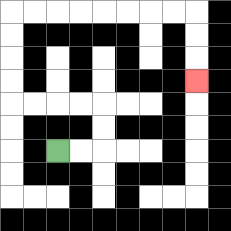{'start': '[2, 6]', 'end': '[8, 3]', 'path_directions': 'R,R,U,U,L,L,L,L,U,U,U,U,R,R,R,R,R,R,R,R,D,D,D', 'path_coordinates': '[[2, 6], [3, 6], [4, 6], [4, 5], [4, 4], [3, 4], [2, 4], [1, 4], [0, 4], [0, 3], [0, 2], [0, 1], [0, 0], [1, 0], [2, 0], [3, 0], [4, 0], [5, 0], [6, 0], [7, 0], [8, 0], [8, 1], [8, 2], [8, 3]]'}